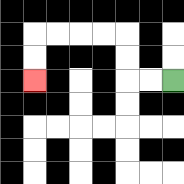{'start': '[7, 3]', 'end': '[1, 3]', 'path_directions': 'L,L,U,U,L,L,L,L,D,D', 'path_coordinates': '[[7, 3], [6, 3], [5, 3], [5, 2], [5, 1], [4, 1], [3, 1], [2, 1], [1, 1], [1, 2], [1, 3]]'}